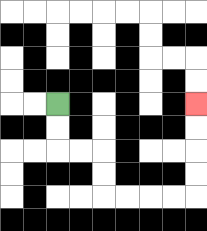{'start': '[2, 4]', 'end': '[8, 4]', 'path_directions': 'D,D,R,R,D,D,R,R,R,R,U,U,U,U', 'path_coordinates': '[[2, 4], [2, 5], [2, 6], [3, 6], [4, 6], [4, 7], [4, 8], [5, 8], [6, 8], [7, 8], [8, 8], [8, 7], [8, 6], [8, 5], [8, 4]]'}